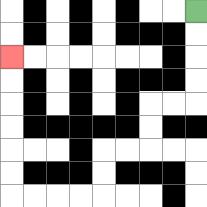{'start': '[8, 0]', 'end': '[0, 2]', 'path_directions': 'D,D,D,D,L,L,D,D,L,L,D,D,L,L,L,L,U,U,U,U,U,U', 'path_coordinates': '[[8, 0], [8, 1], [8, 2], [8, 3], [8, 4], [7, 4], [6, 4], [6, 5], [6, 6], [5, 6], [4, 6], [4, 7], [4, 8], [3, 8], [2, 8], [1, 8], [0, 8], [0, 7], [0, 6], [0, 5], [0, 4], [0, 3], [0, 2]]'}